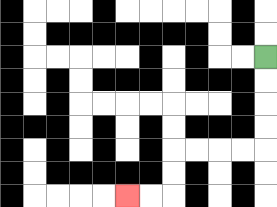{'start': '[11, 2]', 'end': '[5, 8]', 'path_directions': 'D,D,D,D,L,L,L,L,D,D,L,L', 'path_coordinates': '[[11, 2], [11, 3], [11, 4], [11, 5], [11, 6], [10, 6], [9, 6], [8, 6], [7, 6], [7, 7], [7, 8], [6, 8], [5, 8]]'}